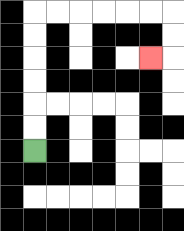{'start': '[1, 6]', 'end': '[6, 2]', 'path_directions': 'U,U,U,U,U,U,R,R,R,R,R,R,D,D,L', 'path_coordinates': '[[1, 6], [1, 5], [1, 4], [1, 3], [1, 2], [1, 1], [1, 0], [2, 0], [3, 0], [4, 0], [5, 0], [6, 0], [7, 0], [7, 1], [7, 2], [6, 2]]'}